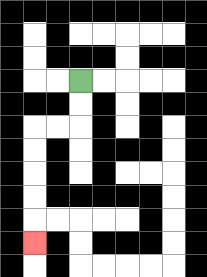{'start': '[3, 3]', 'end': '[1, 10]', 'path_directions': 'D,D,L,L,D,D,D,D,D', 'path_coordinates': '[[3, 3], [3, 4], [3, 5], [2, 5], [1, 5], [1, 6], [1, 7], [1, 8], [1, 9], [1, 10]]'}